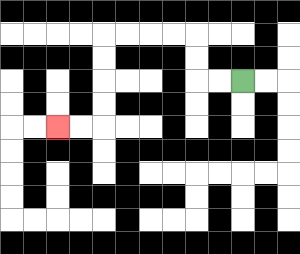{'start': '[10, 3]', 'end': '[2, 5]', 'path_directions': 'L,L,U,U,L,L,L,L,D,D,D,D,L,L', 'path_coordinates': '[[10, 3], [9, 3], [8, 3], [8, 2], [8, 1], [7, 1], [6, 1], [5, 1], [4, 1], [4, 2], [4, 3], [4, 4], [4, 5], [3, 5], [2, 5]]'}